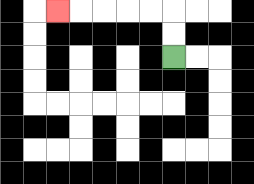{'start': '[7, 2]', 'end': '[2, 0]', 'path_directions': 'U,U,L,L,L,L,L', 'path_coordinates': '[[7, 2], [7, 1], [7, 0], [6, 0], [5, 0], [4, 0], [3, 0], [2, 0]]'}